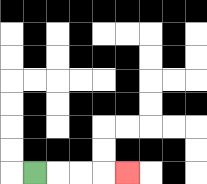{'start': '[1, 7]', 'end': '[5, 7]', 'path_directions': 'R,R,R,R', 'path_coordinates': '[[1, 7], [2, 7], [3, 7], [4, 7], [5, 7]]'}